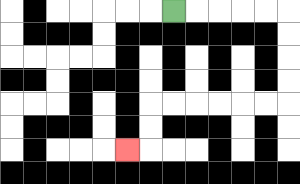{'start': '[7, 0]', 'end': '[5, 6]', 'path_directions': 'R,R,R,R,R,D,D,D,D,L,L,L,L,L,L,D,D,L', 'path_coordinates': '[[7, 0], [8, 0], [9, 0], [10, 0], [11, 0], [12, 0], [12, 1], [12, 2], [12, 3], [12, 4], [11, 4], [10, 4], [9, 4], [8, 4], [7, 4], [6, 4], [6, 5], [6, 6], [5, 6]]'}